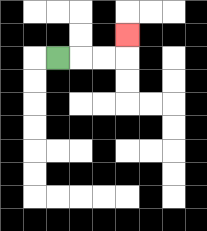{'start': '[2, 2]', 'end': '[5, 1]', 'path_directions': 'R,R,R,U', 'path_coordinates': '[[2, 2], [3, 2], [4, 2], [5, 2], [5, 1]]'}